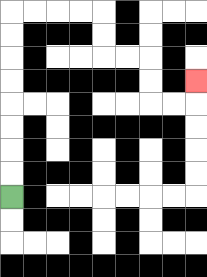{'start': '[0, 8]', 'end': '[8, 3]', 'path_directions': 'U,U,U,U,U,U,U,U,R,R,R,R,D,D,R,R,D,D,R,R,U', 'path_coordinates': '[[0, 8], [0, 7], [0, 6], [0, 5], [0, 4], [0, 3], [0, 2], [0, 1], [0, 0], [1, 0], [2, 0], [3, 0], [4, 0], [4, 1], [4, 2], [5, 2], [6, 2], [6, 3], [6, 4], [7, 4], [8, 4], [8, 3]]'}